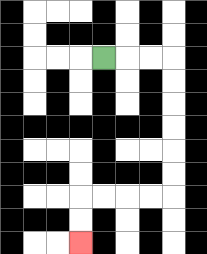{'start': '[4, 2]', 'end': '[3, 10]', 'path_directions': 'R,R,R,D,D,D,D,D,D,L,L,L,L,D,D', 'path_coordinates': '[[4, 2], [5, 2], [6, 2], [7, 2], [7, 3], [7, 4], [7, 5], [7, 6], [7, 7], [7, 8], [6, 8], [5, 8], [4, 8], [3, 8], [3, 9], [3, 10]]'}